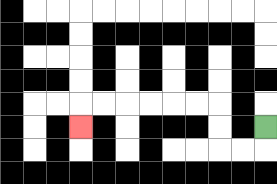{'start': '[11, 5]', 'end': '[3, 5]', 'path_directions': 'D,L,L,U,U,L,L,L,L,L,L,D', 'path_coordinates': '[[11, 5], [11, 6], [10, 6], [9, 6], [9, 5], [9, 4], [8, 4], [7, 4], [6, 4], [5, 4], [4, 4], [3, 4], [3, 5]]'}